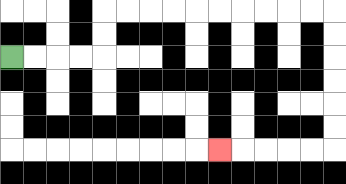{'start': '[0, 2]', 'end': '[9, 6]', 'path_directions': 'R,R,R,R,U,U,R,R,R,R,R,R,R,R,R,R,D,D,D,D,D,D,L,L,L,L,L', 'path_coordinates': '[[0, 2], [1, 2], [2, 2], [3, 2], [4, 2], [4, 1], [4, 0], [5, 0], [6, 0], [7, 0], [8, 0], [9, 0], [10, 0], [11, 0], [12, 0], [13, 0], [14, 0], [14, 1], [14, 2], [14, 3], [14, 4], [14, 5], [14, 6], [13, 6], [12, 6], [11, 6], [10, 6], [9, 6]]'}